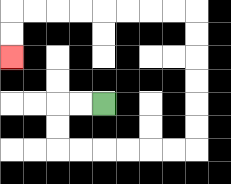{'start': '[4, 4]', 'end': '[0, 2]', 'path_directions': 'L,L,D,D,R,R,R,R,R,R,U,U,U,U,U,U,L,L,L,L,L,L,L,L,D,D', 'path_coordinates': '[[4, 4], [3, 4], [2, 4], [2, 5], [2, 6], [3, 6], [4, 6], [5, 6], [6, 6], [7, 6], [8, 6], [8, 5], [8, 4], [8, 3], [8, 2], [8, 1], [8, 0], [7, 0], [6, 0], [5, 0], [4, 0], [3, 0], [2, 0], [1, 0], [0, 0], [0, 1], [0, 2]]'}